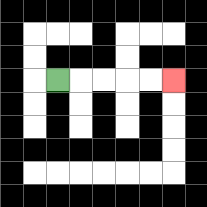{'start': '[2, 3]', 'end': '[7, 3]', 'path_directions': 'R,R,R,R,R', 'path_coordinates': '[[2, 3], [3, 3], [4, 3], [5, 3], [6, 3], [7, 3]]'}